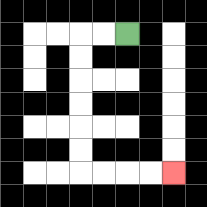{'start': '[5, 1]', 'end': '[7, 7]', 'path_directions': 'L,L,D,D,D,D,D,D,R,R,R,R', 'path_coordinates': '[[5, 1], [4, 1], [3, 1], [3, 2], [3, 3], [3, 4], [3, 5], [3, 6], [3, 7], [4, 7], [5, 7], [6, 7], [7, 7]]'}